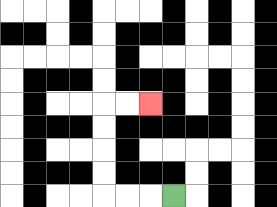{'start': '[7, 8]', 'end': '[6, 4]', 'path_directions': 'L,L,L,U,U,U,U,R,R', 'path_coordinates': '[[7, 8], [6, 8], [5, 8], [4, 8], [4, 7], [4, 6], [4, 5], [4, 4], [5, 4], [6, 4]]'}